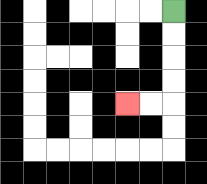{'start': '[7, 0]', 'end': '[5, 4]', 'path_directions': 'D,D,D,D,L,L', 'path_coordinates': '[[7, 0], [7, 1], [7, 2], [7, 3], [7, 4], [6, 4], [5, 4]]'}